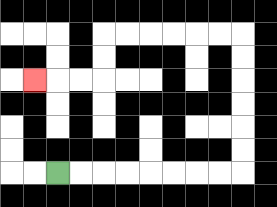{'start': '[2, 7]', 'end': '[1, 3]', 'path_directions': 'R,R,R,R,R,R,R,R,U,U,U,U,U,U,L,L,L,L,L,L,D,D,L,L,L', 'path_coordinates': '[[2, 7], [3, 7], [4, 7], [5, 7], [6, 7], [7, 7], [8, 7], [9, 7], [10, 7], [10, 6], [10, 5], [10, 4], [10, 3], [10, 2], [10, 1], [9, 1], [8, 1], [7, 1], [6, 1], [5, 1], [4, 1], [4, 2], [4, 3], [3, 3], [2, 3], [1, 3]]'}